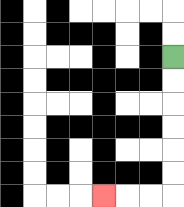{'start': '[7, 2]', 'end': '[4, 8]', 'path_directions': 'D,D,D,D,D,D,L,L,L', 'path_coordinates': '[[7, 2], [7, 3], [7, 4], [7, 5], [7, 6], [7, 7], [7, 8], [6, 8], [5, 8], [4, 8]]'}